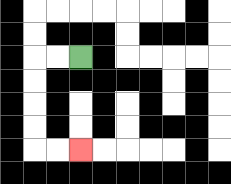{'start': '[3, 2]', 'end': '[3, 6]', 'path_directions': 'L,L,D,D,D,D,R,R', 'path_coordinates': '[[3, 2], [2, 2], [1, 2], [1, 3], [1, 4], [1, 5], [1, 6], [2, 6], [3, 6]]'}